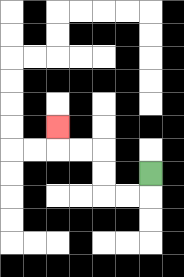{'start': '[6, 7]', 'end': '[2, 5]', 'path_directions': 'D,L,L,U,U,L,L,U', 'path_coordinates': '[[6, 7], [6, 8], [5, 8], [4, 8], [4, 7], [4, 6], [3, 6], [2, 6], [2, 5]]'}